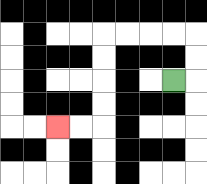{'start': '[7, 3]', 'end': '[2, 5]', 'path_directions': 'R,U,U,L,L,L,L,D,D,D,D,L,L', 'path_coordinates': '[[7, 3], [8, 3], [8, 2], [8, 1], [7, 1], [6, 1], [5, 1], [4, 1], [4, 2], [4, 3], [4, 4], [4, 5], [3, 5], [2, 5]]'}